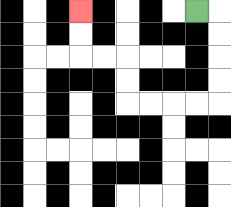{'start': '[8, 0]', 'end': '[3, 0]', 'path_directions': 'R,D,D,D,D,L,L,L,L,U,U,L,L,U,U', 'path_coordinates': '[[8, 0], [9, 0], [9, 1], [9, 2], [9, 3], [9, 4], [8, 4], [7, 4], [6, 4], [5, 4], [5, 3], [5, 2], [4, 2], [3, 2], [3, 1], [3, 0]]'}